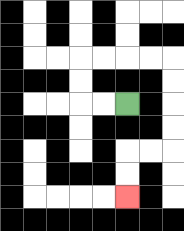{'start': '[5, 4]', 'end': '[5, 8]', 'path_directions': 'L,L,U,U,R,R,R,R,D,D,D,D,L,L,D,D', 'path_coordinates': '[[5, 4], [4, 4], [3, 4], [3, 3], [3, 2], [4, 2], [5, 2], [6, 2], [7, 2], [7, 3], [7, 4], [7, 5], [7, 6], [6, 6], [5, 6], [5, 7], [5, 8]]'}